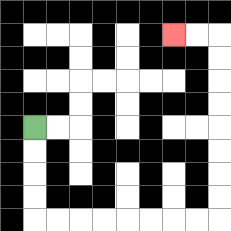{'start': '[1, 5]', 'end': '[7, 1]', 'path_directions': 'D,D,D,D,R,R,R,R,R,R,R,R,U,U,U,U,U,U,U,U,L,L', 'path_coordinates': '[[1, 5], [1, 6], [1, 7], [1, 8], [1, 9], [2, 9], [3, 9], [4, 9], [5, 9], [6, 9], [7, 9], [8, 9], [9, 9], [9, 8], [9, 7], [9, 6], [9, 5], [9, 4], [9, 3], [9, 2], [9, 1], [8, 1], [7, 1]]'}